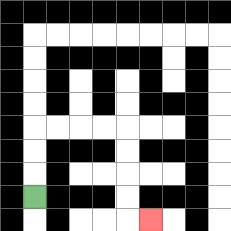{'start': '[1, 8]', 'end': '[6, 9]', 'path_directions': 'U,U,U,R,R,R,R,D,D,D,D,R', 'path_coordinates': '[[1, 8], [1, 7], [1, 6], [1, 5], [2, 5], [3, 5], [4, 5], [5, 5], [5, 6], [5, 7], [5, 8], [5, 9], [6, 9]]'}